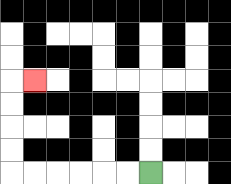{'start': '[6, 7]', 'end': '[1, 3]', 'path_directions': 'L,L,L,L,L,L,U,U,U,U,R', 'path_coordinates': '[[6, 7], [5, 7], [4, 7], [3, 7], [2, 7], [1, 7], [0, 7], [0, 6], [0, 5], [0, 4], [0, 3], [1, 3]]'}